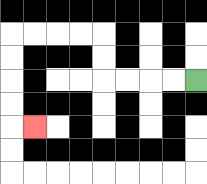{'start': '[8, 3]', 'end': '[1, 5]', 'path_directions': 'L,L,L,L,U,U,L,L,L,L,D,D,D,D,R', 'path_coordinates': '[[8, 3], [7, 3], [6, 3], [5, 3], [4, 3], [4, 2], [4, 1], [3, 1], [2, 1], [1, 1], [0, 1], [0, 2], [0, 3], [0, 4], [0, 5], [1, 5]]'}